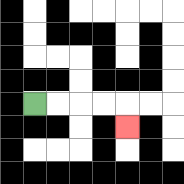{'start': '[1, 4]', 'end': '[5, 5]', 'path_directions': 'R,R,R,R,D', 'path_coordinates': '[[1, 4], [2, 4], [3, 4], [4, 4], [5, 4], [5, 5]]'}